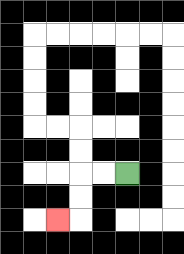{'start': '[5, 7]', 'end': '[2, 9]', 'path_directions': 'L,L,D,D,L', 'path_coordinates': '[[5, 7], [4, 7], [3, 7], [3, 8], [3, 9], [2, 9]]'}